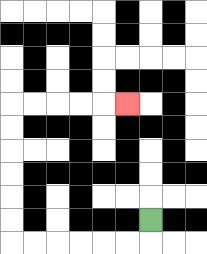{'start': '[6, 9]', 'end': '[5, 4]', 'path_directions': 'D,L,L,L,L,L,L,U,U,U,U,U,U,R,R,R,R,R', 'path_coordinates': '[[6, 9], [6, 10], [5, 10], [4, 10], [3, 10], [2, 10], [1, 10], [0, 10], [0, 9], [0, 8], [0, 7], [0, 6], [0, 5], [0, 4], [1, 4], [2, 4], [3, 4], [4, 4], [5, 4]]'}